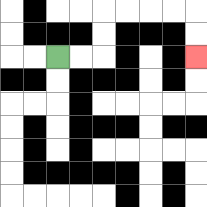{'start': '[2, 2]', 'end': '[8, 2]', 'path_directions': 'R,R,U,U,R,R,R,R,D,D', 'path_coordinates': '[[2, 2], [3, 2], [4, 2], [4, 1], [4, 0], [5, 0], [6, 0], [7, 0], [8, 0], [8, 1], [8, 2]]'}